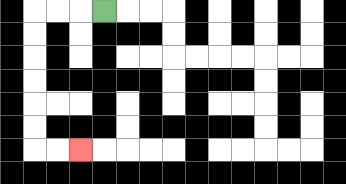{'start': '[4, 0]', 'end': '[3, 6]', 'path_directions': 'L,L,L,D,D,D,D,D,D,R,R', 'path_coordinates': '[[4, 0], [3, 0], [2, 0], [1, 0], [1, 1], [1, 2], [1, 3], [1, 4], [1, 5], [1, 6], [2, 6], [3, 6]]'}